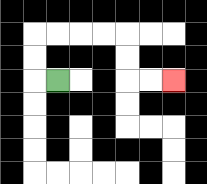{'start': '[2, 3]', 'end': '[7, 3]', 'path_directions': 'L,U,U,R,R,R,R,D,D,R,R', 'path_coordinates': '[[2, 3], [1, 3], [1, 2], [1, 1], [2, 1], [3, 1], [4, 1], [5, 1], [5, 2], [5, 3], [6, 3], [7, 3]]'}